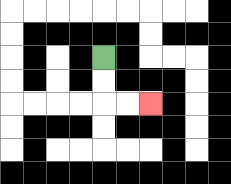{'start': '[4, 2]', 'end': '[6, 4]', 'path_directions': 'D,D,R,R', 'path_coordinates': '[[4, 2], [4, 3], [4, 4], [5, 4], [6, 4]]'}